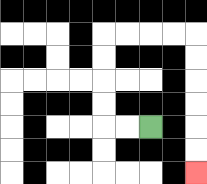{'start': '[6, 5]', 'end': '[8, 7]', 'path_directions': 'L,L,U,U,U,U,R,R,R,R,D,D,D,D,D,D', 'path_coordinates': '[[6, 5], [5, 5], [4, 5], [4, 4], [4, 3], [4, 2], [4, 1], [5, 1], [6, 1], [7, 1], [8, 1], [8, 2], [8, 3], [8, 4], [8, 5], [8, 6], [8, 7]]'}